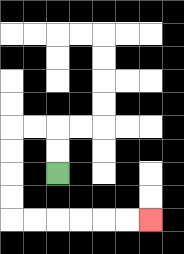{'start': '[2, 7]', 'end': '[6, 9]', 'path_directions': 'U,U,L,L,D,D,D,D,R,R,R,R,R,R', 'path_coordinates': '[[2, 7], [2, 6], [2, 5], [1, 5], [0, 5], [0, 6], [0, 7], [0, 8], [0, 9], [1, 9], [2, 9], [3, 9], [4, 9], [5, 9], [6, 9]]'}